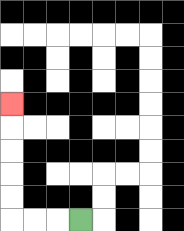{'start': '[3, 9]', 'end': '[0, 4]', 'path_directions': 'L,L,L,U,U,U,U,U', 'path_coordinates': '[[3, 9], [2, 9], [1, 9], [0, 9], [0, 8], [0, 7], [0, 6], [0, 5], [0, 4]]'}